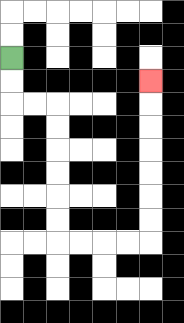{'start': '[0, 2]', 'end': '[6, 3]', 'path_directions': 'D,D,R,R,D,D,D,D,D,D,R,R,R,R,U,U,U,U,U,U,U', 'path_coordinates': '[[0, 2], [0, 3], [0, 4], [1, 4], [2, 4], [2, 5], [2, 6], [2, 7], [2, 8], [2, 9], [2, 10], [3, 10], [4, 10], [5, 10], [6, 10], [6, 9], [6, 8], [6, 7], [6, 6], [6, 5], [6, 4], [6, 3]]'}